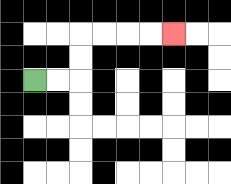{'start': '[1, 3]', 'end': '[7, 1]', 'path_directions': 'R,R,U,U,R,R,R,R', 'path_coordinates': '[[1, 3], [2, 3], [3, 3], [3, 2], [3, 1], [4, 1], [5, 1], [6, 1], [7, 1]]'}